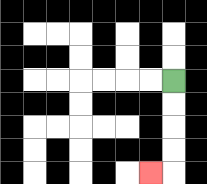{'start': '[7, 3]', 'end': '[6, 7]', 'path_directions': 'D,D,D,D,L', 'path_coordinates': '[[7, 3], [7, 4], [7, 5], [7, 6], [7, 7], [6, 7]]'}